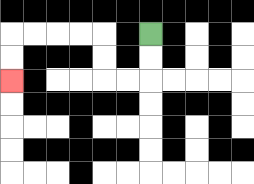{'start': '[6, 1]', 'end': '[0, 3]', 'path_directions': 'D,D,L,L,U,U,L,L,L,L,D,D', 'path_coordinates': '[[6, 1], [6, 2], [6, 3], [5, 3], [4, 3], [4, 2], [4, 1], [3, 1], [2, 1], [1, 1], [0, 1], [0, 2], [0, 3]]'}